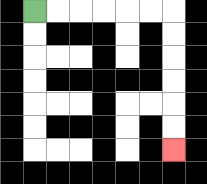{'start': '[1, 0]', 'end': '[7, 6]', 'path_directions': 'R,R,R,R,R,R,D,D,D,D,D,D', 'path_coordinates': '[[1, 0], [2, 0], [3, 0], [4, 0], [5, 0], [6, 0], [7, 0], [7, 1], [7, 2], [7, 3], [7, 4], [7, 5], [7, 6]]'}